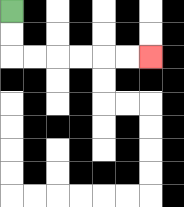{'start': '[0, 0]', 'end': '[6, 2]', 'path_directions': 'D,D,R,R,R,R,R,R', 'path_coordinates': '[[0, 0], [0, 1], [0, 2], [1, 2], [2, 2], [3, 2], [4, 2], [5, 2], [6, 2]]'}